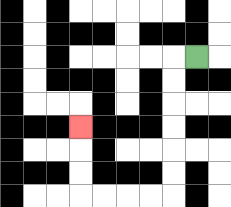{'start': '[8, 2]', 'end': '[3, 5]', 'path_directions': 'L,D,D,D,D,D,D,L,L,L,L,U,U,U', 'path_coordinates': '[[8, 2], [7, 2], [7, 3], [7, 4], [7, 5], [7, 6], [7, 7], [7, 8], [6, 8], [5, 8], [4, 8], [3, 8], [3, 7], [3, 6], [3, 5]]'}